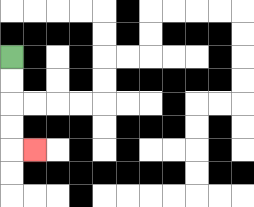{'start': '[0, 2]', 'end': '[1, 6]', 'path_directions': 'D,D,D,D,R', 'path_coordinates': '[[0, 2], [0, 3], [0, 4], [0, 5], [0, 6], [1, 6]]'}